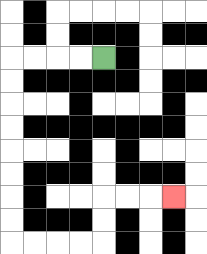{'start': '[4, 2]', 'end': '[7, 8]', 'path_directions': 'L,L,L,L,D,D,D,D,D,D,D,D,R,R,R,R,U,U,R,R,R', 'path_coordinates': '[[4, 2], [3, 2], [2, 2], [1, 2], [0, 2], [0, 3], [0, 4], [0, 5], [0, 6], [0, 7], [0, 8], [0, 9], [0, 10], [1, 10], [2, 10], [3, 10], [4, 10], [4, 9], [4, 8], [5, 8], [6, 8], [7, 8]]'}